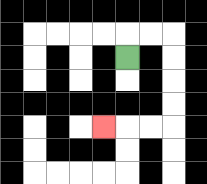{'start': '[5, 2]', 'end': '[4, 5]', 'path_directions': 'U,R,R,D,D,D,D,L,L,L', 'path_coordinates': '[[5, 2], [5, 1], [6, 1], [7, 1], [7, 2], [7, 3], [7, 4], [7, 5], [6, 5], [5, 5], [4, 5]]'}